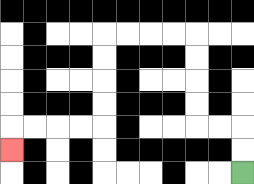{'start': '[10, 7]', 'end': '[0, 6]', 'path_directions': 'U,U,L,L,U,U,U,U,L,L,L,L,D,D,D,D,L,L,L,L,D', 'path_coordinates': '[[10, 7], [10, 6], [10, 5], [9, 5], [8, 5], [8, 4], [8, 3], [8, 2], [8, 1], [7, 1], [6, 1], [5, 1], [4, 1], [4, 2], [4, 3], [4, 4], [4, 5], [3, 5], [2, 5], [1, 5], [0, 5], [0, 6]]'}